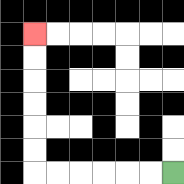{'start': '[7, 7]', 'end': '[1, 1]', 'path_directions': 'L,L,L,L,L,L,U,U,U,U,U,U', 'path_coordinates': '[[7, 7], [6, 7], [5, 7], [4, 7], [3, 7], [2, 7], [1, 7], [1, 6], [1, 5], [1, 4], [1, 3], [1, 2], [1, 1]]'}